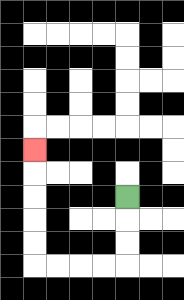{'start': '[5, 8]', 'end': '[1, 6]', 'path_directions': 'D,D,D,L,L,L,L,U,U,U,U,U', 'path_coordinates': '[[5, 8], [5, 9], [5, 10], [5, 11], [4, 11], [3, 11], [2, 11], [1, 11], [1, 10], [1, 9], [1, 8], [1, 7], [1, 6]]'}